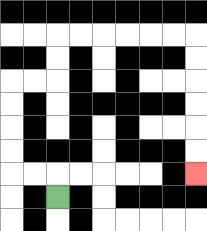{'start': '[2, 8]', 'end': '[8, 7]', 'path_directions': 'U,L,L,U,U,U,U,R,R,U,U,R,R,R,R,R,R,D,D,D,D,D,D', 'path_coordinates': '[[2, 8], [2, 7], [1, 7], [0, 7], [0, 6], [0, 5], [0, 4], [0, 3], [1, 3], [2, 3], [2, 2], [2, 1], [3, 1], [4, 1], [5, 1], [6, 1], [7, 1], [8, 1], [8, 2], [8, 3], [8, 4], [8, 5], [8, 6], [8, 7]]'}